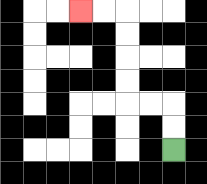{'start': '[7, 6]', 'end': '[3, 0]', 'path_directions': 'U,U,L,L,U,U,U,U,L,L', 'path_coordinates': '[[7, 6], [7, 5], [7, 4], [6, 4], [5, 4], [5, 3], [5, 2], [5, 1], [5, 0], [4, 0], [3, 0]]'}